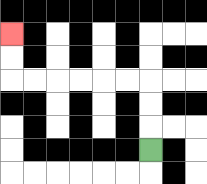{'start': '[6, 6]', 'end': '[0, 1]', 'path_directions': 'U,U,U,L,L,L,L,L,L,U,U', 'path_coordinates': '[[6, 6], [6, 5], [6, 4], [6, 3], [5, 3], [4, 3], [3, 3], [2, 3], [1, 3], [0, 3], [0, 2], [0, 1]]'}